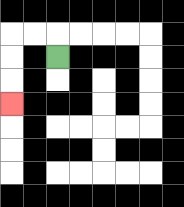{'start': '[2, 2]', 'end': '[0, 4]', 'path_directions': 'U,L,L,D,D,D', 'path_coordinates': '[[2, 2], [2, 1], [1, 1], [0, 1], [0, 2], [0, 3], [0, 4]]'}